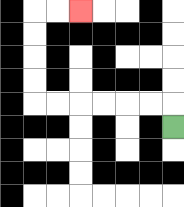{'start': '[7, 5]', 'end': '[3, 0]', 'path_directions': 'U,L,L,L,L,L,L,U,U,U,U,R,R', 'path_coordinates': '[[7, 5], [7, 4], [6, 4], [5, 4], [4, 4], [3, 4], [2, 4], [1, 4], [1, 3], [1, 2], [1, 1], [1, 0], [2, 0], [3, 0]]'}